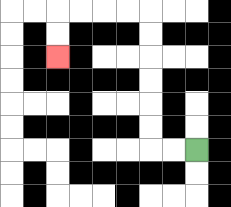{'start': '[8, 6]', 'end': '[2, 2]', 'path_directions': 'L,L,U,U,U,U,U,U,L,L,L,L,D,D', 'path_coordinates': '[[8, 6], [7, 6], [6, 6], [6, 5], [6, 4], [6, 3], [6, 2], [6, 1], [6, 0], [5, 0], [4, 0], [3, 0], [2, 0], [2, 1], [2, 2]]'}